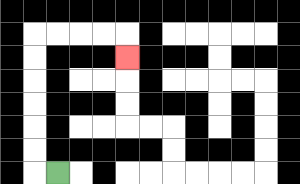{'start': '[2, 7]', 'end': '[5, 2]', 'path_directions': 'L,U,U,U,U,U,U,R,R,R,R,D', 'path_coordinates': '[[2, 7], [1, 7], [1, 6], [1, 5], [1, 4], [1, 3], [1, 2], [1, 1], [2, 1], [3, 1], [4, 1], [5, 1], [5, 2]]'}